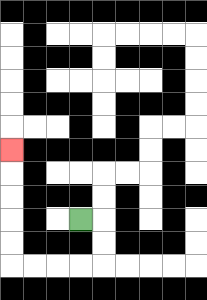{'start': '[3, 9]', 'end': '[0, 6]', 'path_directions': 'R,D,D,L,L,L,L,U,U,U,U,U', 'path_coordinates': '[[3, 9], [4, 9], [4, 10], [4, 11], [3, 11], [2, 11], [1, 11], [0, 11], [0, 10], [0, 9], [0, 8], [0, 7], [0, 6]]'}